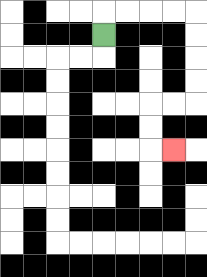{'start': '[4, 1]', 'end': '[7, 6]', 'path_directions': 'U,R,R,R,R,D,D,D,D,L,L,D,D,R', 'path_coordinates': '[[4, 1], [4, 0], [5, 0], [6, 0], [7, 0], [8, 0], [8, 1], [8, 2], [8, 3], [8, 4], [7, 4], [6, 4], [6, 5], [6, 6], [7, 6]]'}